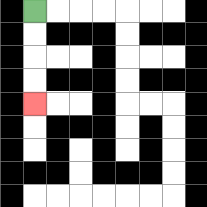{'start': '[1, 0]', 'end': '[1, 4]', 'path_directions': 'D,D,D,D', 'path_coordinates': '[[1, 0], [1, 1], [1, 2], [1, 3], [1, 4]]'}